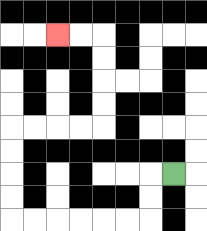{'start': '[7, 7]', 'end': '[2, 1]', 'path_directions': 'L,D,D,L,L,L,L,L,L,U,U,U,U,R,R,R,R,U,U,U,U,L,L', 'path_coordinates': '[[7, 7], [6, 7], [6, 8], [6, 9], [5, 9], [4, 9], [3, 9], [2, 9], [1, 9], [0, 9], [0, 8], [0, 7], [0, 6], [0, 5], [1, 5], [2, 5], [3, 5], [4, 5], [4, 4], [4, 3], [4, 2], [4, 1], [3, 1], [2, 1]]'}